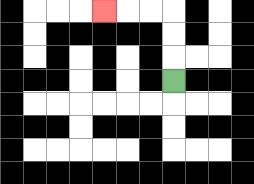{'start': '[7, 3]', 'end': '[4, 0]', 'path_directions': 'U,U,U,L,L,L', 'path_coordinates': '[[7, 3], [7, 2], [7, 1], [7, 0], [6, 0], [5, 0], [4, 0]]'}